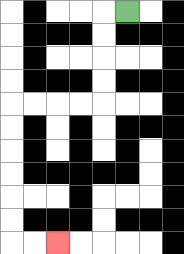{'start': '[5, 0]', 'end': '[2, 10]', 'path_directions': 'L,D,D,D,D,L,L,L,L,D,D,D,D,D,D,R,R', 'path_coordinates': '[[5, 0], [4, 0], [4, 1], [4, 2], [4, 3], [4, 4], [3, 4], [2, 4], [1, 4], [0, 4], [0, 5], [0, 6], [0, 7], [0, 8], [0, 9], [0, 10], [1, 10], [2, 10]]'}